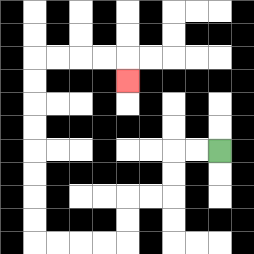{'start': '[9, 6]', 'end': '[5, 3]', 'path_directions': 'L,L,D,D,L,L,D,D,L,L,L,L,U,U,U,U,U,U,U,U,R,R,R,R,D', 'path_coordinates': '[[9, 6], [8, 6], [7, 6], [7, 7], [7, 8], [6, 8], [5, 8], [5, 9], [5, 10], [4, 10], [3, 10], [2, 10], [1, 10], [1, 9], [1, 8], [1, 7], [1, 6], [1, 5], [1, 4], [1, 3], [1, 2], [2, 2], [3, 2], [4, 2], [5, 2], [5, 3]]'}